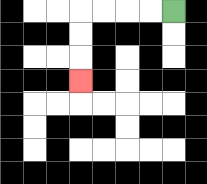{'start': '[7, 0]', 'end': '[3, 3]', 'path_directions': 'L,L,L,L,D,D,D', 'path_coordinates': '[[7, 0], [6, 0], [5, 0], [4, 0], [3, 0], [3, 1], [3, 2], [3, 3]]'}